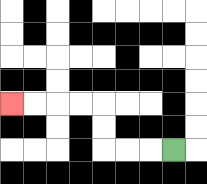{'start': '[7, 6]', 'end': '[0, 4]', 'path_directions': 'L,L,L,U,U,L,L,L,L', 'path_coordinates': '[[7, 6], [6, 6], [5, 6], [4, 6], [4, 5], [4, 4], [3, 4], [2, 4], [1, 4], [0, 4]]'}